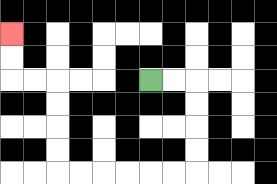{'start': '[6, 3]', 'end': '[0, 1]', 'path_directions': 'R,R,D,D,D,D,L,L,L,L,L,L,U,U,U,U,L,L,U,U', 'path_coordinates': '[[6, 3], [7, 3], [8, 3], [8, 4], [8, 5], [8, 6], [8, 7], [7, 7], [6, 7], [5, 7], [4, 7], [3, 7], [2, 7], [2, 6], [2, 5], [2, 4], [2, 3], [1, 3], [0, 3], [0, 2], [0, 1]]'}